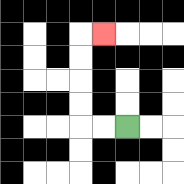{'start': '[5, 5]', 'end': '[4, 1]', 'path_directions': 'L,L,U,U,U,U,R', 'path_coordinates': '[[5, 5], [4, 5], [3, 5], [3, 4], [3, 3], [3, 2], [3, 1], [4, 1]]'}